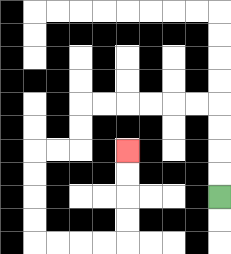{'start': '[9, 8]', 'end': '[5, 6]', 'path_directions': 'U,U,U,U,L,L,L,L,L,L,D,D,L,L,D,D,D,D,R,R,R,R,U,U,U,U', 'path_coordinates': '[[9, 8], [9, 7], [9, 6], [9, 5], [9, 4], [8, 4], [7, 4], [6, 4], [5, 4], [4, 4], [3, 4], [3, 5], [3, 6], [2, 6], [1, 6], [1, 7], [1, 8], [1, 9], [1, 10], [2, 10], [3, 10], [4, 10], [5, 10], [5, 9], [5, 8], [5, 7], [5, 6]]'}